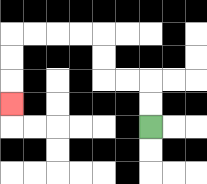{'start': '[6, 5]', 'end': '[0, 4]', 'path_directions': 'U,U,L,L,U,U,L,L,L,L,D,D,D', 'path_coordinates': '[[6, 5], [6, 4], [6, 3], [5, 3], [4, 3], [4, 2], [4, 1], [3, 1], [2, 1], [1, 1], [0, 1], [0, 2], [0, 3], [0, 4]]'}